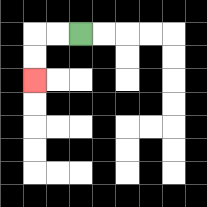{'start': '[3, 1]', 'end': '[1, 3]', 'path_directions': 'L,L,D,D', 'path_coordinates': '[[3, 1], [2, 1], [1, 1], [1, 2], [1, 3]]'}